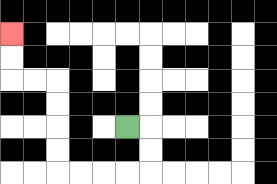{'start': '[5, 5]', 'end': '[0, 1]', 'path_directions': 'R,D,D,L,L,L,L,U,U,U,U,L,L,U,U', 'path_coordinates': '[[5, 5], [6, 5], [6, 6], [6, 7], [5, 7], [4, 7], [3, 7], [2, 7], [2, 6], [2, 5], [2, 4], [2, 3], [1, 3], [0, 3], [0, 2], [0, 1]]'}